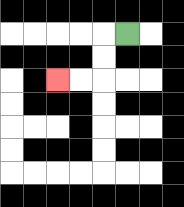{'start': '[5, 1]', 'end': '[2, 3]', 'path_directions': 'L,D,D,L,L', 'path_coordinates': '[[5, 1], [4, 1], [4, 2], [4, 3], [3, 3], [2, 3]]'}